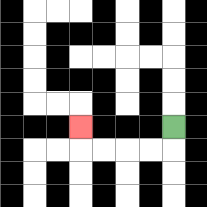{'start': '[7, 5]', 'end': '[3, 5]', 'path_directions': 'D,L,L,L,L,U', 'path_coordinates': '[[7, 5], [7, 6], [6, 6], [5, 6], [4, 6], [3, 6], [3, 5]]'}